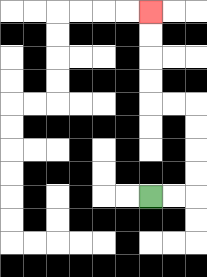{'start': '[6, 8]', 'end': '[6, 0]', 'path_directions': 'R,R,U,U,U,U,L,L,U,U,U,U', 'path_coordinates': '[[6, 8], [7, 8], [8, 8], [8, 7], [8, 6], [8, 5], [8, 4], [7, 4], [6, 4], [6, 3], [6, 2], [6, 1], [6, 0]]'}